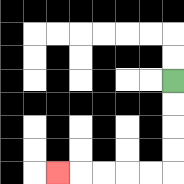{'start': '[7, 3]', 'end': '[2, 7]', 'path_directions': 'D,D,D,D,L,L,L,L,L', 'path_coordinates': '[[7, 3], [7, 4], [7, 5], [7, 6], [7, 7], [6, 7], [5, 7], [4, 7], [3, 7], [2, 7]]'}